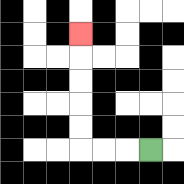{'start': '[6, 6]', 'end': '[3, 1]', 'path_directions': 'L,L,L,U,U,U,U,U', 'path_coordinates': '[[6, 6], [5, 6], [4, 6], [3, 6], [3, 5], [3, 4], [3, 3], [3, 2], [3, 1]]'}